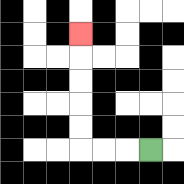{'start': '[6, 6]', 'end': '[3, 1]', 'path_directions': 'L,L,L,U,U,U,U,U', 'path_coordinates': '[[6, 6], [5, 6], [4, 6], [3, 6], [3, 5], [3, 4], [3, 3], [3, 2], [3, 1]]'}